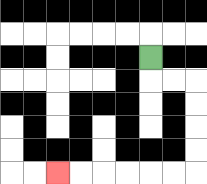{'start': '[6, 2]', 'end': '[2, 7]', 'path_directions': 'D,R,R,D,D,D,D,L,L,L,L,L,L', 'path_coordinates': '[[6, 2], [6, 3], [7, 3], [8, 3], [8, 4], [8, 5], [8, 6], [8, 7], [7, 7], [6, 7], [5, 7], [4, 7], [3, 7], [2, 7]]'}